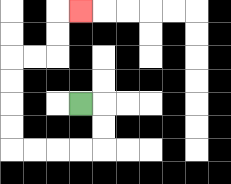{'start': '[3, 4]', 'end': '[3, 0]', 'path_directions': 'R,D,D,L,L,L,L,U,U,U,U,R,R,U,U,R', 'path_coordinates': '[[3, 4], [4, 4], [4, 5], [4, 6], [3, 6], [2, 6], [1, 6], [0, 6], [0, 5], [0, 4], [0, 3], [0, 2], [1, 2], [2, 2], [2, 1], [2, 0], [3, 0]]'}